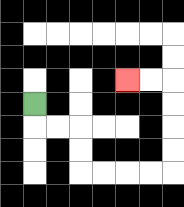{'start': '[1, 4]', 'end': '[5, 3]', 'path_directions': 'D,R,R,D,D,R,R,R,R,U,U,U,U,L,L', 'path_coordinates': '[[1, 4], [1, 5], [2, 5], [3, 5], [3, 6], [3, 7], [4, 7], [5, 7], [6, 7], [7, 7], [7, 6], [7, 5], [7, 4], [7, 3], [6, 3], [5, 3]]'}